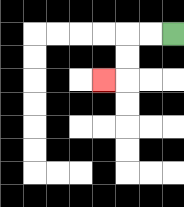{'start': '[7, 1]', 'end': '[4, 3]', 'path_directions': 'L,L,D,D,L', 'path_coordinates': '[[7, 1], [6, 1], [5, 1], [5, 2], [5, 3], [4, 3]]'}